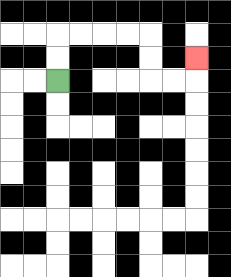{'start': '[2, 3]', 'end': '[8, 2]', 'path_directions': 'U,U,R,R,R,R,D,D,R,R,U', 'path_coordinates': '[[2, 3], [2, 2], [2, 1], [3, 1], [4, 1], [5, 1], [6, 1], [6, 2], [6, 3], [7, 3], [8, 3], [8, 2]]'}